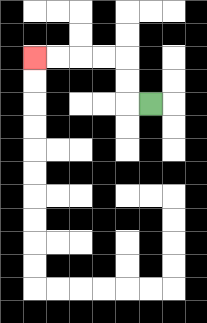{'start': '[6, 4]', 'end': '[1, 2]', 'path_directions': 'L,U,U,L,L,L,L', 'path_coordinates': '[[6, 4], [5, 4], [5, 3], [5, 2], [4, 2], [3, 2], [2, 2], [1, 2]]'}